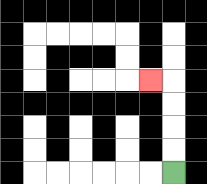{'start': '[7, 7]', 'end': '[6, 3]', 'path_directions': 'U,U,U,U,L', 'path_coordinates': '[[7, 7], [7, 6], [7, 5], [7, 4], [7, 3], [6, 3]]'}